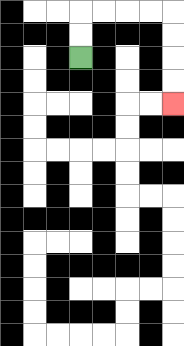{'start': '[3, 2]', 'end': '[7, 4]', 'path_directions': 'U,U,R,R,R,R,D,D,D,D', 'path_coordinates': '[[3, 2], [3, 1], [3, 0], [4, 0], [5, 0], [6, 0], [7, 0], [7, 1], [7, 2], [7, 3], [7, 4]]'}